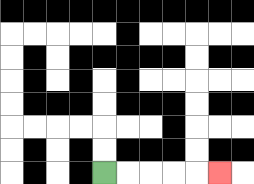{'start': '[4, 7]', 'end': '[9, 7]', 'path_directions': 'R,R,R,R,R', 'path_coordinates': '[[4, 7], [5, 7], [6, 7], [7, 7], [8, 7], [9, 7]]'}